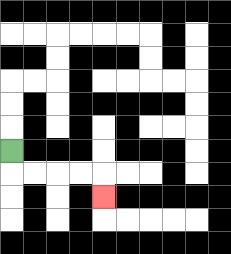{'start': '[0, 6]', 'end': '[4, 8]', 'path_directions': 'D,R,R,R,R,D', 'path_coordinates': '[[0, 6], [0, 7], [1, 7], [2, 7], [3, 7], [4, 7], [4, 8]]'}